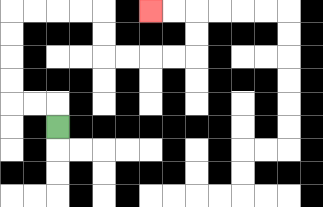{'start': '[2, 5]', 'end': '[6, 0]', 'path_directions': 'U,L,L,U,U,U,U,R,R,R,R,D,D,R,R,R,R,U,U,L,L', 'path_coordinates': '[[2, 5], [2, 4], [1, 4], [0, 4], [0, 3], [0, 2], [0, 1], [0, 0], [1, 0], [2, 0], [3, 0], [4, 0], [4, 1], [4, 2], [5, 2], [6, 2], [7, 2], [8, 2], [8, 1], [8, 0], [7, 0], [6, 0]]'}